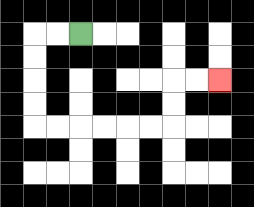{'start': '[3, 1]', 'end': '[9, 3]', 'path_directions': 'L,L,D,D,D,D,R,R,R,R,R,R,U,U,R,R', 'path_coordinates': '[[3, 1], [2, 1], [1, 1], [1, 2], [1, 3], [1, 4], [1, 5], [2, 5], [3, 5], [4, 5], [5, 5], [6, 5], [7, 5], [7, 4], [7, 3], [8, 3], [9, 3]]'}